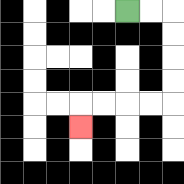{'start': '[5, 0]', 'end': '[3, 5]', 'path_directions': 'R,R,D,D,D,D,L,L,L,L,D', 'path_coordinates': '[[5, 0], [6, 0], [7, 0], [7, 1], [7, 2], [7, 3], [7, 4], [6, 4], [5, 4], [4, 4], [3, 4], [3, 5]]'}